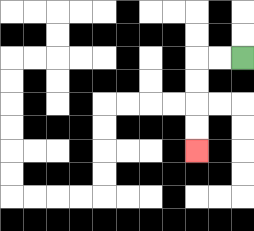{'start': '[10, 2]', 'end': '[8, 6]', 'path_directions': 'L,L,D,D,D,D', 'path_coordinates': '[[10, 2], [9, 2], [8, 2], [8, 3], [8, 4], [8, 5], [8, 6]]'}